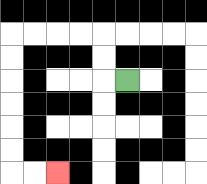{'start': '[5, 3]', 'end': '[2, 7]', 'path_directions': 'L,U,U,L,L,L,L,D,D,D,D,D,D,R,R', 'path_coordinates': '[[5, 3], [4, 3], [4, 2], [4, 1], [3, 1], [2, 1], [1, 1], [0, 1], [0, 2], [0, 3], [0, 4], [0, 5], [0, 6], [0, 7], [1, 7], [2, 7]]'}